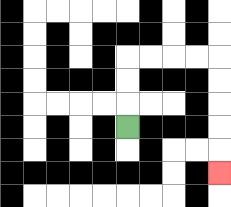{'start': '[5, 5]', 'end': '[9, 7]', 'path_directions': 'U,U,U,R,R,R,R,D,D,D,D,D', 'path_coordinates': '[[5, 5], [5, 4], [5, 3], [5, 2], [6, 2], [7, 2], [8, 2], [9, 2], [9, 3], [9, 4], [9, 5], [9, 6], [9, 7]]'}